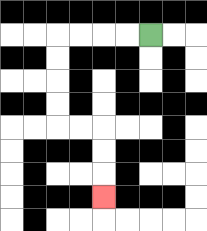{'start': '[6, 1]', 'end': '[4, 8]', 'path_directions': 'L,L,L,L,D,D,D,D,R,R,D,D,D', 'path_coordinates': '[[6, 1], [5, 1], [4, 1], [3, 1], [2, 1], [2, 2], [2, 3], [2, 4], [2, 5], [3, 5], [4, 5], [4, 6], [4, 7], [4, 8]]'}